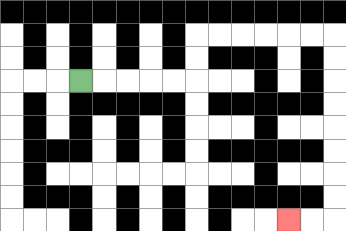{'start': '[3, 3]', 'end': '[12, 9]', 'path_directions': 'R,R,R,R,R,U,U,R,R,R,R,R,R,D,D,D,D,D,D,D,D,L,L', 'path_coordinates': '[[3, 3], [4, 3], [5, 3], [6, 3], [7, 3], [8, 3], [8, 2], [8, 1], [9, 1], [10, 1], [11, 1], [12, 1], [13, 1], [14, 1], [14, 2], [14, 3], [14, 4], [14, 5], [14, 6], [14, 7], [14, 8], [14, 9], [13, 9], [12, 9]]'}